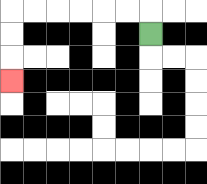{'start': '[6, 1]', 'end': '[0, 3]', 'path_directions': 'U,L,L,L,L,L,L,D,D,D', 'path_coordinates': '[[6, 1], [6, 0], [5, 0], [4, 0], [3, 0], [2, 0], [1, 0], [0, 0], [0, 1], [0, 2], [0, 3]]'}